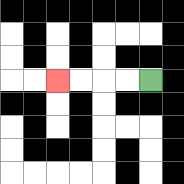{'start': '[6, 3]', 'end': '[2, 3]', 'path_directions': 'L,L,L,L', 'path_coordinates': '[[6, 3], [5, 3], [4, 3], [3, 3], [2, 3]]'}